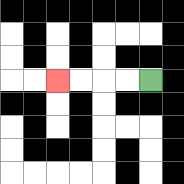{'start': '[6, 3]', 'end': '[2, 3]', 'path_directions': 'L,L,L,L', 'path_coordinates': '[[6, 3], [5, 3], [4, 3], [3, 3], [2, 3]]'}